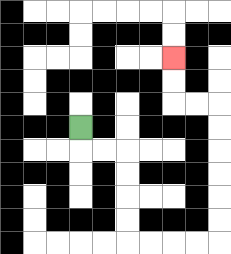{'start': '[3, 5]', 'end': '[7, 2]', 'path_directions': 'D,R,R,D,D,D,D,R,R,R,R,U,U,U,U,U,U,L,L,U,U', 'path_coordinates': '[[3, 5], [3, 6], [4, 6], [5, 6], [5, 7], [5, 8], [5, 9], [5, 10], [6, 10], [7, 10], [8, 10], [9, 10], [9, 9], [9, 8], [9, 7], [9, 6], [9, 5], [9, 4], [8, 4], [7, 4], [7, 3], [7, 2]]'}